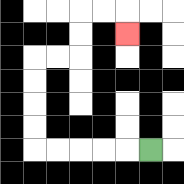{'start': '[6, 6]', 'end': '[5, 1]', 'path_directions': 'L,L,L,L,L,U,U,U,U,R,R,U,U,R,R,D', 'path_coordinates': '[[6, 6], [5, 6], [4, 6], [3, 6], [2, 6], [1, 6], [1, 5], [1, 4], [1, 3], [1, 2], [2, 2], [3, 2], [3, 1], [3, 0], [4, 0], [5, 0], [5, 1]]'}